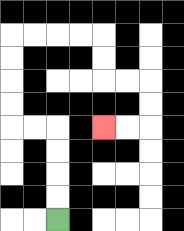{'start': '[2, 9]', 'end': '[4, 5]', 'path_directions': 'U,U,U,U,L,L,U,U,U,U,R,R,R,R,D,D,R,R,D,D,L,L', 'path_coordinates': '[[2, 9], [2, 8], [2, 7], [2, 6], [2, 5], [1, 5], [0, 5], [0, 4], [0, 3], [0, 2], [0, 1], [1, 1], [2, 1], [3, 1], [4, 1], [4, 2], [4, 3], [5, 3], [6, 3], [6, 4], [6, 5], [5, 5], [4, 5]]'}